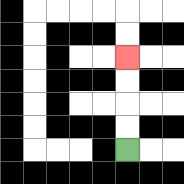{'start': '[5, 6]', 'end': '[5, 2]', 'path_directions': 'U,U,U,U', 'path_coordinates': '[[5, 6], [5, 5], [5, 4], [5, 3], [5, 2]]'}